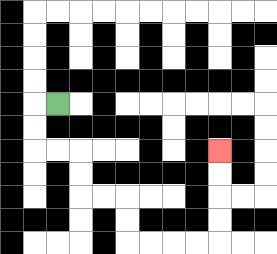{'start': '[2, 4]', 'end': '[9, 6]', 'path_directions': 'L,D,D,R,R,D,D,R,R,D,D,R,R,R,R,U,U,U,U', 'path_coordinates': '[[2, 4], [1, 4], [1, 5], [1, 6], [2, 6], [3, 6], [3, 7], [3, 8], [4, 8], [5, 8], [5, 9], [5, 10], [6, 10], [7, 10], [8, 10], [9, 10], [9, 9], [9, 8], [9, 7], [9, 6]]'}